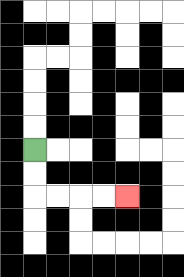{'start': '[1, 6]', 'end': '[5, 8]', 'path_directions': 'D,D,R,R,R,R', 'path_coordinates': '[[1, 6], [1, 7], [1, 8], [2, 8], [3, 8], [4, 8], [5, 8]]'}